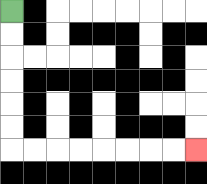{'start': '[0, 0]', 'end': '[8, 6]', 'path_directions': 'D,D,D,D,D,D,R,R,R,R,R,R,R,R', 'path_coordinates': '[[0, 0], [0, 1], [0, 2], [0, 3], [0, 4], [0, 5], [0, 6], [1, 6], [2, 6], [3, 6], [4, 6], [5, 6], [6, 6], [7, 6], [8, 6]]'}